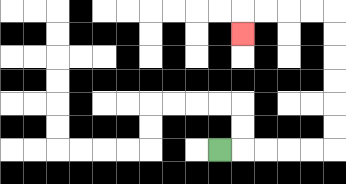{'start': '[9, 6]', 'end': '[10, 1]', 'path_directions': 'R,R,R,R,R,U,U,U,U,U,U,L,L,L,L,D', 'path_coordinates': '[[9, 6], [10, 6], [11, 6], [12, 6], [13, 6], [14, 6], [14, 5], [14, 4], [14, 3], [14, 2], [14, 1], [14, 0], [13, 0], [12, 0], [11, 0], [10, 0], [10, 1]]'}